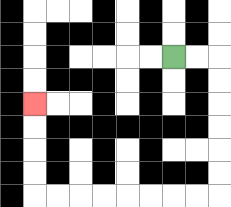{'start': '[7, 2]', 'end': '[1, 4]', 'path_directions': 'R,R,D,D,D,D,D,D,L,L,L,L,L,L,L,L,U,U,U,U', 'path_coordinates': '[[7, 2], [8, 2], [9, 2], [9, 3], [9, 4], [9, 5], [9, 6], [9, 7], [9, 8], [8, 8], [7, 8], [6, 8], [5, 8], [4, 8], [3, 8], [2, 8], [1, 8], [1, 7], [1, 6], [1, 5], [1, 4]]'}